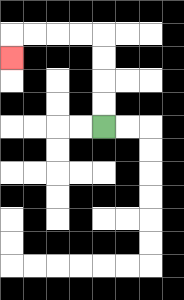{'start': '[4, 5]', 'end': '[0, 2]', 'path_directions': 'U,U,U,U,L,L,L,L,D', 'path_coordinates': '[[4, 5], [4, 4], [4, 3], [4, 2], [4, 1], [3, 1], [2, 1], [1, 1], [0, 1], [0, 2]]'}